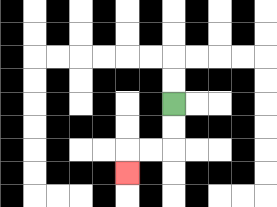{'start': '[7, 4]', 'end': '[5, 7]', 'path_directions': 'D,D,L,L,D', 'path_coordinates': '[[7, 4], [7, 5], [7, 6], [6, 6], [5, 6], [5, 7]]'}